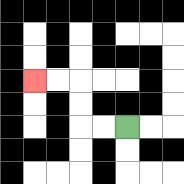{'start': '[5, 5]', 'end': '[1, 3]', 'path_directions': 'L,L,U,U,L,L', 'path_coordinates': '[[5, 5], [4, 5], [3, 5], [3, 4], [3, 3], [2, 3], [1, 3]]'}